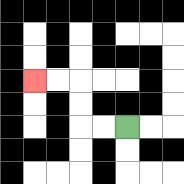{'start': '[5, 5]', 'end': '[1, 3]', 'path_directions': 'L,L,U,U,L,L', 'path_coordinates': '[[5, 5], [4, 5], [3, 5], [3, 4], [3, 3], [2, 3], [1, 3]]'}